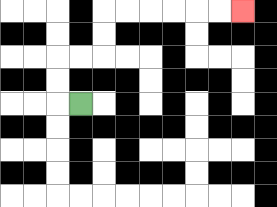{'start': '[3, 4]', 'end': '[10, 0]', 'path_directions': 'L,U,U,R,R,U,U,R,R,R,R,R,R', 'path_coordinates': '[[3, 4], [2, 4], [2, 3], [2, 2], [3, 2], [4, 2], [4, 1], [4, 0], [5, 0], [6, 0], [7, 0], [8, 0], [9, 0], [10, 0]]'}